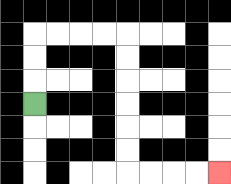{'start': '[1, 4]', 'end': '[9, 7]', 'path_directions': 'U,U,U,R,R,R,R,D,D,D,D,D,D,R,R,R,R', 'path_coordinates': '[[1, 4], [1, 3], [1, 2], [1, 1], [2, 1], [3, 1], [4, 1], [5, 1], [5, 2], [5, 3], [5, 4], [5, 5], [5, 6], [5, 7], [6, 7], [7, 7], [8, 7], [9, 7]]'}